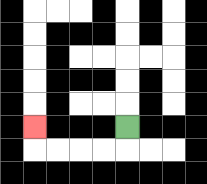{'start': '[5, 5]', 'end': '[1, 5]', 'path_directions': 'D,L,L,L,L,U', 'path_coordinates': '[[5, 5], [5, 6], [4, 6], [3, 6], [2, 6], [1, 6], [1, 5]]'}